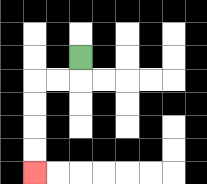{'start': '[3, 2]', 'end': '[1, 7]', 'path_directions': 'D,L,L,D,D,D,D', 'path_coordinates': '[[3, 2], [3, 3], [2, 3], [1, 3], [1, 4], [1, 5], [1, 6], [1, 7]]'}